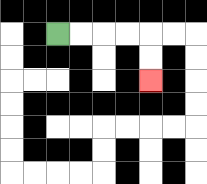{'start': '[2, 1]', 'end': '[6, 3]', 'path_directions': 'R,R,R,R,D,D', 'path_coordinates': '[[2, 1], [3, 1], [4, 1], [5, 1], [6, 1], [6, 2], [6, 3]]'}